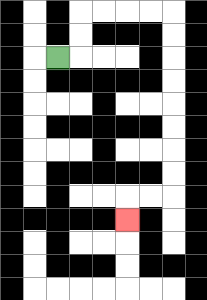{'start': '[2, 2]', 'end': '[5, 9]', 'path_directions': 'R,U,U,R,R,R,R,D,D,D,D,D,D,D,D,L,L,D', 'path_coordinates': '[[2, 2], [3, 2], [3, 1], [3, 0], [4, 0], [5, 0], [6, 0], [7, 0], [7, 1], [7, 2], [7, 3], [7, 4], [7, 5], [7, 6], [7, 7], [7, 8], [6, 8], [5, 8], [5, 9]]'}